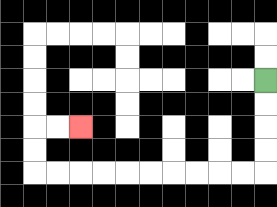{'start': '[11, 3]', 'end': '[3, 5]', 'path_directions': 'D,D,D,D,L,L,L,L,L,L,L,L,L,L,U,U,R,R', 'path_coordinates': '[[11, 3], [11, 4], [11, 5], [11, 6], [11, 7], [10, 7], [9, 7], [8, 7], [7, 7], [6, 7], [5, 7], [4, 7], [3, 7], [2, 7], [1, 7], [1, 6], [1, 5], [2, 5], [3, 5]]'}